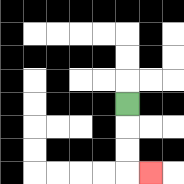{'start': '[5, 4]', 'end': '[6, 7]', 'path_directions': 'D,D,D,R', 'path_coordinates': '[[5, 4], [5, 5], [5, 6], [5, 7], [6, 7]]'}